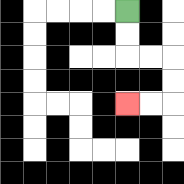{'start': '[5, 0]', 'end': '[5, 4]', 'path_directions': 'D,D,R,R,D,D,L,L', 'path_coordinates': '[[5, 0], [5, 1], [5, 2], [6, 2], [7, 2], [7, 3], [7, 4], [6, 4], [5, 4]]'}